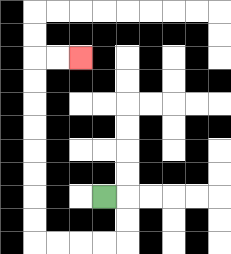{'start': '[4, 8]', 'end': '[3, 2]', 'path_directions': 'R,D,D,L,L,L,L,U,U,U,U,U,U,U,U,R,R', 'path_coordinates': '[[4, 8], [5, 8], [5, 9], [5, 10], [4, 10], [3, 10], [2, 10], [1, 10], [1, 9], [1, 8], [1, 7], [1, 6], [1, 5], [1, 4], [1, 3], [1, 2], [2, 2], [3, 2]]'}